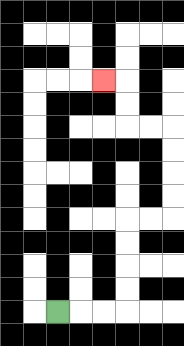{'start': '[2, 13]', 'end': '[4, 3]', 'path_directions': 'R,R,R,U,U,U,U,R,R,U,U,U,U,L,L,U,U,L', 'path_coordinates': '[[2, 13], [3, 13], [4, 13], [5, 13], [5, 12], [5, 11], [5, 10], [5, 9], [6, 9], [7, 9], [7, 8], [7, 7], [7, 6], [7, 5], [6, 5], [5, 5], [5, 4], [5, 3], [4, 3]]'}